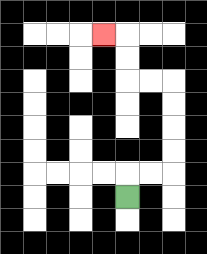{'start': '[5, 8]', 'end': '[4, 1]', 'path_directions': 'U,R,R,U,U,U,U,L,L,U,U,L', 'path_coordinates': '[[5, 8], [5, 7], [6, 7], [7, 7], [7, 6], [7, 5], [7, 4], [7, 3], [6, 3], [5, 3], [5, 2], [5, 1], [4, 1]]'}